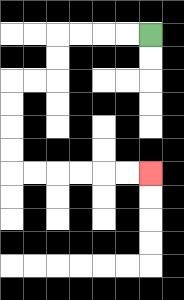{'start': '[6, 1]', 'end': '[6, 7]', 'path_directions': 'L,L,L,L,D,D,L,L,D,D,D,D,R,R,R,R,R,R', 'path_coordinates': '[[6, 1], [5, 1], [4, 1], [3, 1], [2, 1], [2, 2], [2, 3], [1, 3], [0, 3], [0, 4], [0, 5], [0, 6], [0, 7], [1, 7], [2, 7], [3, 7], [4, 7], [5, 7], [6, 7]]'}